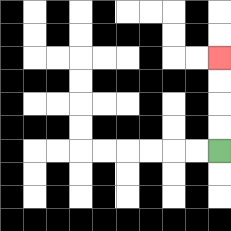{'start': '[9, 6]', 'end': '[9, 2]', 'path_directions': 'U,U,U,U', 'path_coordinates': '[[9, 6], [9, 5], [9, 4], [9, 3], [9, 2]]'}